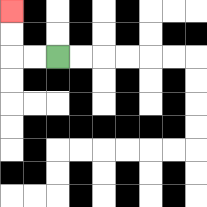{'start': '[2, 2]', 'end': '[0, 0]', 'path_directions': 'L,L,U,U', 'path_coordinates': '[[2, 2], [1, 2], [0, 2], [0, 1], [0, 0]]'}